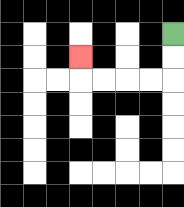{'start': '[7, 1]', 'end': '[3, 2]', 'path_directions': 'D,D,L,L,L,L,U', 'path_coordinates': '[[7, 1], [7, 2], [7, 3], [6, 3], [5, 3], [4, 3], [3, 3], [3, 2]]'}